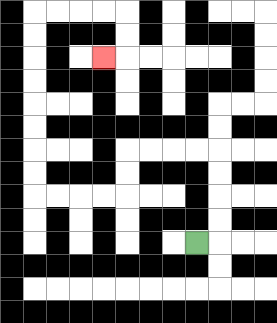{'start': '[8, 10]', 'end': '[4, 2]', 'path_directions': 'R,U,U,U,U,L,L,L,L,D,D,L,L,L,L,U,U,U,U,U,U,U,U,R,R,R,R,D,D,L', 'path_coordinates': '[[8, 10], [9, 10], [9, 9], [9, 8], [9, 7], [9, 6], [8, 6], [7, 6], [6, 6], [5, 6], [5, 7], [5, 8], [4, 8], [3, 8], [2, 8], [1, 8], [1, 7], [1, 6], [1, 5], [1, 4], [1, 3], [1, 2], [1, 1], [1, 0], [2, 0], [3, 0], [4, 0], [5, 0], [5, 1], [5, 2], [4, 2]]'}